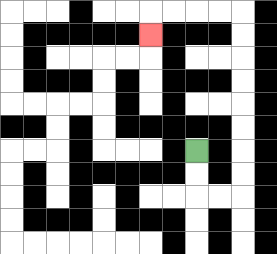{'start': '[8, 6]', 'end': '[6, 1]', 'path_directions': 'D,D,R,R,U,U,U,U,U,U,U,U,L,L,L,L,D', 'path_coordinates': '[[8, 6], [8, 7], [8, 8], [9, 8], [10, 8], [10, 7], [10, 6], [10, 5], [10, 4], [10, 3], [10, 2], [10, 1], [10, 0], [9, 0], [8, 0], [7, 0], [6, 0], [6, 1]]'}